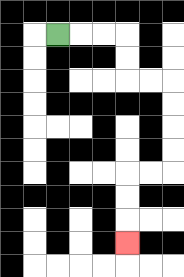{'start': '[2, 1]', 'end': '[5, 10]', 'path_directions': 'R,R,R,D,D,R,R,D,D,D,D,L,L,D,D,D', 'path_coordinates': '[[2, 1], [3, 1], [4, 1], [5, 1], [5, 2], [5, 3], [6, 3], [7, 3], [7, 4], [7, 5], [7, 6], [7, 7], [6, 7], [5, 7], [5, 8], [5, 9], [5, 10]]'}